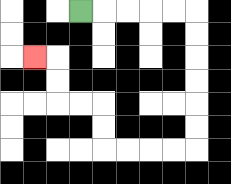{'start': '[3, 0]', 'end': '[1, 2]', 'path_directions': 'R,R,R,R,R,D,D,D,D,D,D,L,L,L,L,U,U,L,L,U,U,L', 'path_coordinates': '[[3, 0], [4, 0], [5, 0], [6, 0], [7, 0], [8, 0], [8, 1], [8, 2], [8, 3], [8, 4], [8, 5], [8, 6], [7, 6], [6, 6], [5, 6], [4, 6], [4, 5], [4, 4], [3, 4], [2, 4], [2, 3], [2, 2], [1, 2]]'}